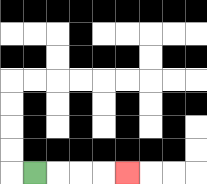{'start': '[1, 7]', 'end': '[5, 7]', 'path_directions': 'R,R,R,R', 'path_coordinates': '[[1, 7], [2, 7], [3, 7], [4, 7], [5, 7]]'}